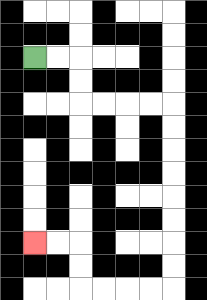{'start': '[1, 2]', 'end': '[1, 10]', 'path_directions': 'R,R,D,D,R,R,R,R,D,D,D,D,D,D,D,D,L,L,L,L,U,U,L,L', 'path_coordinates': '[[1, 2], [2, 2], [3, 2], [3, 3], [3, 4], [4, 4], [5, 4], [6, 4], [7, 4], [7, 5], [7, 6], [7, 7], [7, 8], [7, 9], [7, 10], [7, 11], [7, 12], [6, 12], [5, 12], [4, 12], [3, 12], [3, 11], [3, 10], [2, 10], [1, 10]]'}